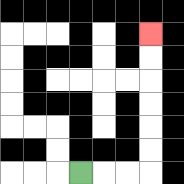{'start': '[3, 7]', 'end': '[6, 1]', 'path_directions': 'R,R,R,U,U,U,U,U,U', 'path_coordinates': '[[3, 7], [4, 7], [5, 7], [6, 7], [6, 6], [6, 5], [6, 4], [6, 3], [6, 2], [6, 1]]'}